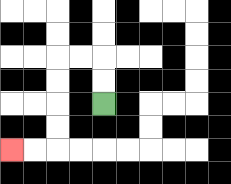{'start': '[4, 4]', 'end': '[0, 6]', 'path_directions': 'U,U,L,L,D,D,D,D,L,L', 'path_coordinates': '[[4, 4], [4, 3], [4, 2], [3, 2], [2, 2], [2, 3], [2, 4], [2, 5], [2, 6], [1, 6], [0, 6]]'}